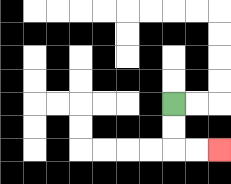{'start': '[7, 4]', 'end': '[9, 6]', 'path_directions': 'D,D,R,R', 'path_coordinates': '[[7, 4], [7, 5], [7, 6], [8, 6], [9, 6]]'}